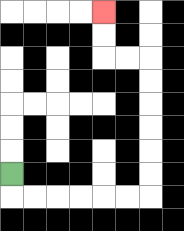{'start': '[0, 7]', 'end': '[4, 0]', 'path_directions': 'D,R,R,R,R,R,R,U,U,U,U,U,U,L,L,U,U', 'path_coordinates': '[[0, 7], [0, 8], [1, 8], [2, 8], [3, 8], [4, 8], [5, 8], [6, 8], [6, 7], [6, 6], [6, 5], [6, 4], [6, 3], [6, 2], [5, 2], [4, 2], [4, 1], [4, 0]]'}